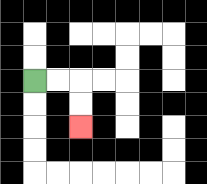{'start': '[1, 3]', 'end': '[3, 5]', 'path_directions': 'R,R,D,D', 'path_coordinates': '[[1, 3], [2, 3], [3, 3], [3, 4], [3, 5]]'}